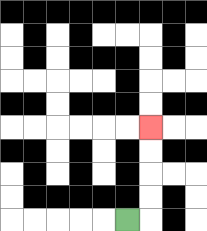{'start': '[5, 9]', 'end': '[6, 5]', 'path_directions': 'R,U,U,U,U', 'path_coordinates': '[[5, 9], [6, 9], [6, 8], [6, 7], [6, 6], [6, 5]]'}